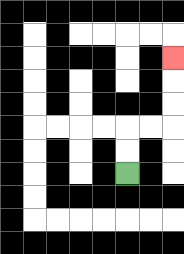{'start': '[5, 7]', 'end': '[7, 2]', 'path_directions': 'U,U,R,R,U,U,U', 'path_coordinates': '[[5, 7], [5, 6], [5, 5], [6, 5], [7, 5], [7, 4], [7, 3], [7, 2]]'}